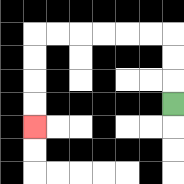{'start': '[7, 4]', 'end': '[1, 5]', 'path_directions': 'U,U,U,L,L,L,L,L,L,D,D,D,D', 'path_coordinates': '[[7, 4], [7, 3], [7, 2], [7, 1], [6, 1], [5, 1], [4, 1], [3, 1], [2, 1], [1, 1], [1, 2], [1, 3], [1, 4], [1, 5]]'}